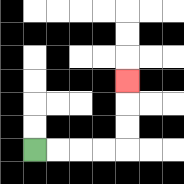{'start': '[1, 6]', 'end': '[5, 3]', 'path_directions': 'R,R,R,R,U,U,U', 'path_coordinates': '[[1, 6], [2, 6], [3, 6], [4, 6], [5, 6], [5, 5], [5, 4], [5, 3]]'}